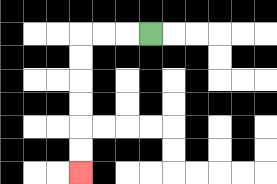{'start': '[6, 1]', 'end': '[3, 7]', 'path_directions': 'L,L,L,D,D,D,D,D,D', 'path_coordinates': '[[6, 1], [5, 1], [4, 1], [3, 1], [3, 2], [3, 3], [3, 4], [3, 5], [3, 6], [3, 7]]'}